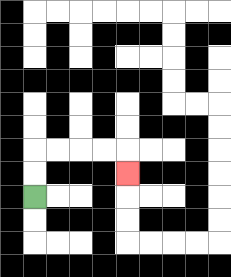{'start': '[1, 8]', 'end': '[5, 7]', 'path_directions': 'U,U,R,R,R,R,D', 'path_coordinates': '[[1, 8], [1, 7], [1, 6], [2, 6], [3, 6], [4, 6], [5, 6], [5, 7]]'}